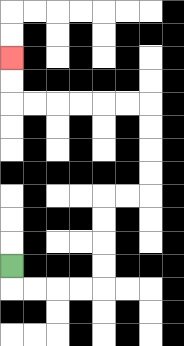{'start': '[0, 11]', 'end': '[0, 2]', 'path_directions': 'D,R,R,R,R,U,U,U,U,R,R,U,U,U,U,L,L,L,L,L,L,U,U', 'path_coordinates': '[[0, 11], [0, 12], [1, 12], [2, 12], [3, 12], [4, 12], [4, 11], [4, 10], [4, 9], [4, 8], [5, 8], [6, 8], [6, 7], [6, 6], [6, 5], [6, 4], [5, 4], [4, 4], [3, 4], [2, 4], [1, 4], [0, 4], [0, 3], [0, 2]]'}